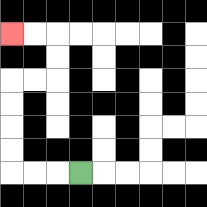{'start': '[3, 7]', 'end': '[0, 1]', 'path_directions': 'L,L,L,U,U,U,U,R,R,U,U,L,L', 'path_coordinates': '[[3, 7], [2, 7], [1, 7], [0, 7], [0, 6], [0, 5], [0, 4], [0, 3], [1, 3], [2, 3], [2, 2], [2, 1], [1, 1], [0, 1]]'}